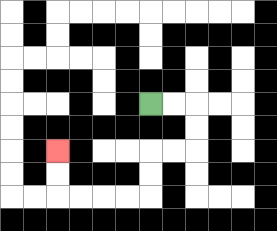{'start': '[6, 4]', 'end': '[2, 6]', 'path_directions': 'R,R,D,D,L,L,D,D,L,L,L,L,U,U', 'path_coordinates': '[[6, 4], [7, 4], [8, 4], [8, 5], [8, 6], [7, 6], [6, 6], [6, 7], [6, 8], [5, 8], [4, 8], [3, 8], [2, 8], [2, 7], [2, 6]]'}